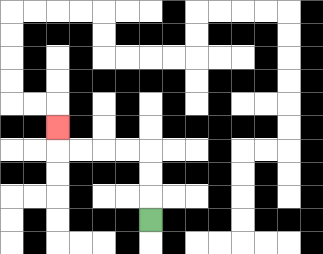{'start': '[6, 9]', 'end': '[2, 5]', 'path_directions': 'U,U,U,L,L,L,L,U', 'path_coordinates': '[[6, 9], [6, 8], [6, 7], [6, 6], [5, 6], [4, 6], [3, 6], [2, 6], [2, 5]]'}